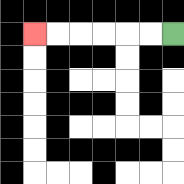{'start': '[7, 1]', 'end': '[1, 1]', 'path_directions': 'L,L,L,L,L,L', 'path_coordinates': '[[7, 1], [6, 1], [5, 1], [4, 1], [3, 1], [2, 1], [1, 1]]'}